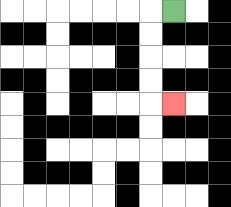{'start': '[7, 0]', 'end': '[7, 4]', 'path_directions': 'L,D,D,D,D,R', 'path_coordinates': '[[7, 0], [6, 0], [6, 1], [6, 2], [6, 3], [6, 4], [7, 4]]'}